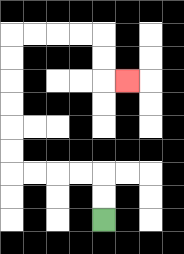{'start': '[4, 9]', 'end': '[5, 3]', 'path_directions': 'U,U,L,L,L,L,U,U,U,U,U,U,R,R,R,R,D,D,R', 'path_coordinates': '[[4, 9], [4, 8], [4, 7], [3, 7], [2, 7], [1, 7], [0, 7], [0, 6], [0, 5], [0, 4], [0, 3], [0, 2], [0, 1], [1, 1], [2, 1], [3, 1], [4, 1], [4, 2], [4, 3], [5, 3]]'}